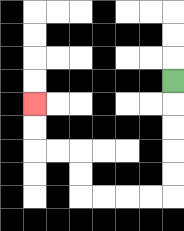{'start': '[7, 3]', 'end': '[1, 4]', 'path_directions': 'D,D,D,D,D,L,L,L,L,U,U,L,L,U,U', 'path_coordinates': '[[7, 3], [7, 4], [7, 5], [7, 6], [7, 7], [7, 8], [6, 8], [5, 8], [4, 8], [3, 8], [3, 7], [3, 6], [2, 6], [1, 6], [1, 5], [1, 4]]'}